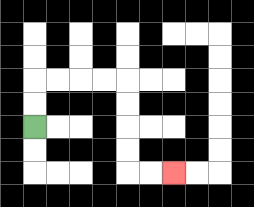{'start': '[1, 5]', 'end': '[7, 7]', 'path_directions': 'U,U,R,R,R,R,D,D,D,D,R,R', 'path_coordinates': '[[1, 5], [1, 4], [1, 3], [2, 3], [3, 3], [4, 3], [5, 3], [5, 4], [5, 5], [5, 6], [5, 7], [6, 7], [7, 7]]'}